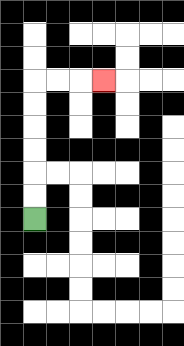{'start': '[1, 9]', 'end': '[4, 3]', 'path_directions': 'U,U,U,U,U,U,R,R,R', 'path_coordinates': '[[1, 9], [1, 8], [1, 7], [1, 6], [1, 5], [1, 4], [1, 3], [2, 3], [3, 3], [4, 3]]'}